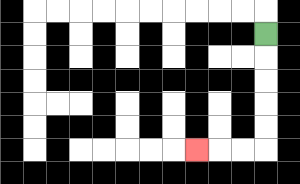{'start': '[11, 1]', 'end': '[8, 6]', 'path_directions': 'D,D,D,D,D,L,L,L', 'path_coordinates': '[[11, 1], [11, 2], [11, 3], [11, 4], [11, 5], [11, 6], [10, 6], [9, 6], [8, 6]]'}